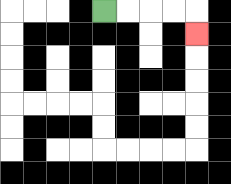{'start': '[4, 0]', 'end': '[8, 1]', 'path_directions': 'R,R,R,R,D', 'path_coordinates': '[[4, 0], [5, 0], [6, 0], [7, 0], [8, 0], [8, 1]]'}